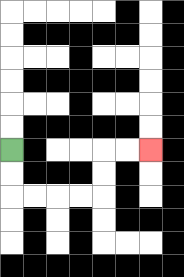{'start': '[0, 6]', 'end': '[6, 6]', 'path_directions': 'D,D,R,R,R,R,U,U,R,R', 'path_coordinates': '[[0, 6], [0, 7], [0, 8], [1, 8], [2, 8], [3, 8], [4, 8], [4, 7], [4, 6], [5, 6], [6, 6]]'}